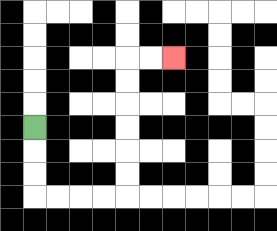{'start': '[1, 5]', 'end': '[7, 2]', 'path_directions': 'D,D,D,R,R,R,R,U,U,U,U,U,U,R,R', 'path_coordinates': '[[1, 5], [1, 6], [1, 7], [1, 8], [2, 8], [3, 8], [4, 8], [5, 8], [5, 7], [5, 6], [5, 5], [5, 4], [5, 3], [5, 2], [6, 2], [7, 2]]'}